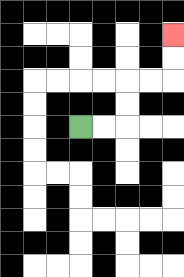{'start': '[3, 5]', 'end': '[7, 1]', 'path_directions': 'R,R,U,U,R,R,U,U', 'path_coordinates': '[[3, 5], [4, 5], [5, 5], [5, 4], [5, 3], [6, 3], [7, 3], [7, 2], [7, 1]]'}